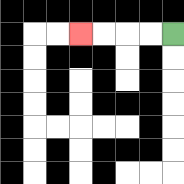{'start': '[7, 1]', 'end': '[3, 1]', 'path_directions': 'L,L,L,L', 'path_coordinates': '[[7, 1], [6, 1], [5, 1], [4, 1], [3, 1]]'}